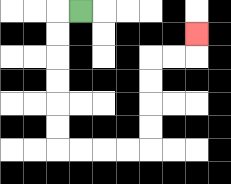{'start': '[3, 0]', 'end': '[8, 1]', 'path_directions': 'L,D,D,D,D,D,D,R,R,R,R,U,U,U,U,R,R,U', 'path_coordinates': '[[3, 0], [2, 0], [2, 1], [2, 2], [2, 3], [2, 4], [2, 5], [2, 6], [3, 6], [4, 6], [5, 6], [6, 6], [6, 5], [6, 4], [6, 3], [6, 2], [7, 2], [8, 2], [8, 1]]'}